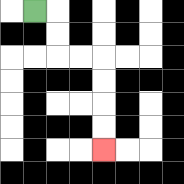{'start': '[1, 0]', 'end': '[4, 6]', 'path_directions': 'R,D,D,R,R,D,D,D,D', 'path_coordinates': '[[1, 0], [2, 0], [2, 1], [2, 2], [3, 2], [4, 2], [4, 3], [4, 4], [4, 5], [4, 6]]'}